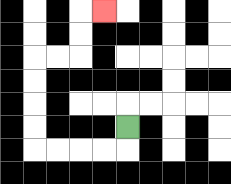{'start': '[5, 5]', 'end': '[4, 0]', 'path_directions': 'D,L,L,L,L,U,U,U,U,R,R,U,U,R', 'path_coordinates': '[[5, 5], [5, 6], [4, 6], [3, 6], [2, 6], [1, 6], [1, 5], [1, 4], [1, 3], [1, 2], [2, 2], [3, 2], [3, 1], [3, 0], [4, 0]]'}